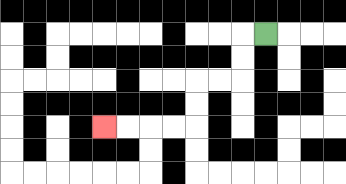{'start': '[11, 1]', 'end': '[4, 5]', 'path_directions': 'L,D,D,L,L,D,D,L,L,L,L', 'path_coordinates': '[[11, 1], [10, 1], [10, 2], [10, 3], [9, 3], [8, 3], [8, 4], [8, 5], [7, 5], [6, 5], [5, 5], [4, 5]]'}